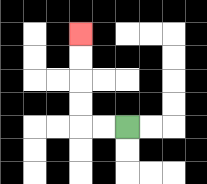{'start': '[5, 5]', 'end': '[3, 1]', 'path_directions': 'L,L,U,U,U,U', 'path_coordinates': '[[5, 5], [4, 5], [3, 5], [3, 4], [3, 3], [3, 2], [3, 1]]'}